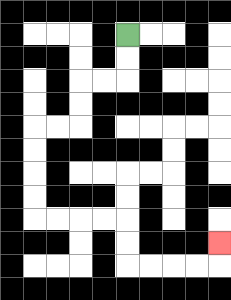{'start': '[5, 1]', 'end': '[9, 10]', 'path_directions': 'D,D,L,L,D,D,L,L,D,D,D,D,R,R,R,R,D,D,R,R,R,R,U', 'path_coordinates': '[[5, 1], [5, 2], [5, 3], [4, 3], [3, 3], [3, 4], [3, 5], [2, 5], [1, 5], [1, 6], [1, 7], [1, 8], [1, 9], [2, 9], [3, 9], [4, 9], [5, 9], [5, 10], [5, 11], [6, 11], [7, 11], [8, 11], [9, 11], [9, 10]]'}